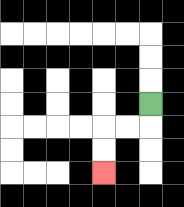{'start': '[6, 4]', 'end': '[4, 7]', 'path_directions': 'D,L,L,D,D', 'path_coordinates': '[[6, 4], [6, 5], [5, 5], [4, 5], [4, 6], [4, 7]]'}